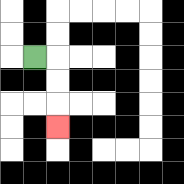{'start': '[1, 2]', 'end': '[2, 5]', 'path_directions': 'R,D,D,D', 'path_coordinates': '[[1, 2], [2, 2], [2, 3], [2, 4], [2, 5]]'}